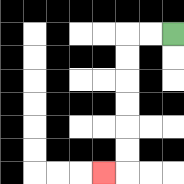{'start': '[7, 1]', 'end': '[4, 7]', 'path_directions': 'L,L,D,D,D,D,D,D,L', 'path_coordinates': '[[7, 1], [6, 1], [5, 1], [5, 2], [5, 3], [5, 4], [5, 5], [5, 6], [5, 7], [4, 7]]'}